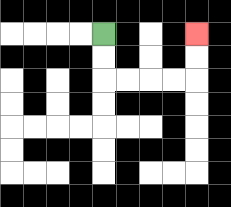{'start': '[4, 1]', 'end': '[8, 1]', 'path_directions': 'D,D,R,R,R,R,U,U', 'path_coordinates': '[[4, 1], [4, 2], [4, 3], [5, 3], [6, 3], [7, 3], [8, 3], [8, 2], [8, 1]]'}